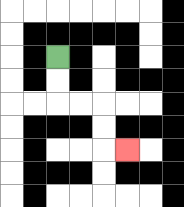{'start': '[2, 2]', 'end': '[5, 6]', 'path_directions': 'D,D,R,R,D,D,R', 'path_coordinates': '[[2, 2], [2, 3], [2, 4], [3, 4], [4, 4], [4, 5], [4, 6], [5, 6]]'}